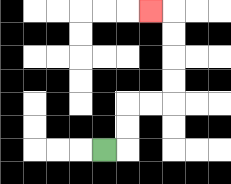{'start': '[4, 6]', 'end': '[6, 0]', 'path_directions': 'R,U,U,R,R,U,U,U,U,L', 'path_coordinates': '[[4, 6], [5, 6], [5, 5], [5, 4], [6, 4], [7, 4], [7, 3], [7, 2], [7, 1], [7, 0], [6, 0]]'}